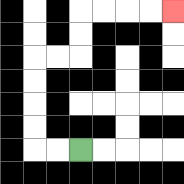{'start': '[3, 6]', 'end': '[7, 0]', 'path_directions': 'L,L,U,U,U,U,R,R,U,U,R,R,R,R', 'path_coordinates': '[[3, 6], [2, 6], [1, 6], [1, 5], [1, 4], [1, 3], [1, 2], [2, 2], [3, 2], [3, 1], [3, 0], [4, 0], [5, 0], [6, 0], [7, 0]]'}